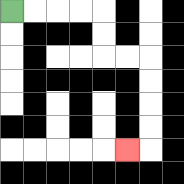{'start': '[0, 0]', 'end': '[5, 6]', 'path_directions': 'R,R,R,R,D,D,R,R,D,D,D,D,L', 'path_coordinates': '[[0, 0], [1, 0], [2, 0], [3, 0], [4, 0], [4, 1], [4, 2], [5, 2], [6, 2], [6, 3], [6, 4], [6, 5], [6, 6], [5, 6]]'}